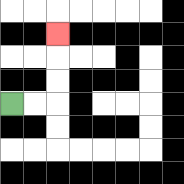{'start': '[0, 4]', 'end': '[2, 1]', 'path_directions': 'R,R,U,U,U', 'path_coordinates': '[[0, 4], [1, 4], [2, 4], [2, 3], [2, 2], [2, 1]]'}